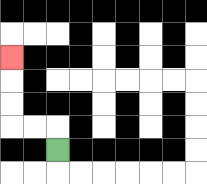{'start': '[2, 6]', 'end': '[0, 2]', 'path_directions': 'U,L,L,U,U,U', 'path_coordinates': '[[2, 6], [2, 5], [1, 5], [0, 5], [0, 4], [0, 3], [0, 2]]'}